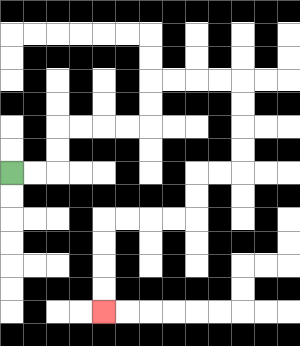{'start': '[0, 7]', 'end': '[4, 13]', 'path_directions': 'R,R,U,U,R,R,R,R,U,U,R,R,R,R,D,D,D,D,L,L,D,D,L,L,L,L,D,D,D,D', 'path_coordinates': '[[0, 7], [1, 7], [2, 7], [2, 6], [2, 5], [3, 5], [4, 5], [5, 5], [6, 5], [6, 4], [6, 3], [7, 3], [8, 3], [9, 3], [10, 3], [10, 4], [10, 5], [10, 6], [10, 7], [9, 7], [8, 7], [8, 8], [8, 9], [7, 9], [6, 9], [5, 9], [4, 9], [4, 10], [4, 11], [4, 12], [4, 13]]'}